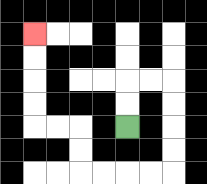{'start': '[5, 5]', 'end': '[1, 1]', 'path_directions': 'U,U,R,R,D,D,D,D,L,L,L,L,U,U,L,L,U,U,U,U', 'path_coordinates': '[[5, 5], [5, 4], [5, 3], [6, 3], [7, 3], [7, 4], [7, 5], [7, 6], [7, 7], [6, 7], [5, 7], [4, 7], [3, 7], [3, 6], [3, 5], [2, 5], [1, 5], [1, 4], [1, 3], [1, 2], [1, 1]]'}